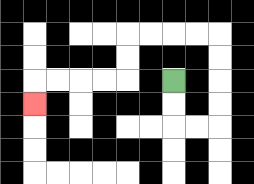{'start': '[7, 3]', 'end': '[1, 4]', 'path_directions': 'D,D,R,R,U,U,U,U,L,L,L,L,D,D,L,L,L,L,D', 'path_coordinates': '[[7, 3], [7, 4], [7, 5], [8, 5], [9, 5], [9, 4], [9, 3], [9, 2], [9, 1], [8, 1], [7, 1], [6, 1], [5, 1], [5, 2], [5, 3], [4, 3], [3, 3], [2, 3], [1, 3], [1, 4]]'}